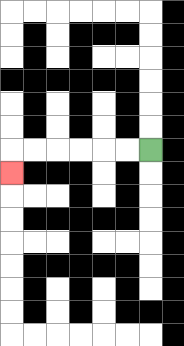{'start': '[6, 6]', 'end': '[0, 7]', 'path_directions': 'L,L,L,L,L,L,D', 'path_coordinates': '[[6, 6], [5, 6], [4, 6], [3, 6], [2, 6], [1, 6], [0, 6], [0, 7]]'}